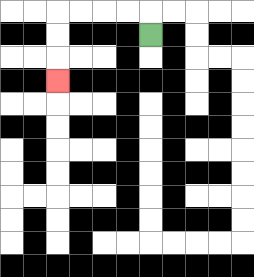{'start': '[6, 1]', 'end': '[2, 3]', 'path_directions': 'U,L,L,L,L,D,D,D', 'path_coordinates': '[[6, 1], [6, 0], [5, 0], [4, 0], [3, 0], [2, 0], [2, 1], [2, 2], [2, 3]]'}